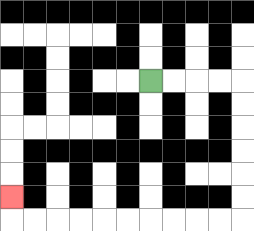{'start': '[6, 3]', 'end': '[0, 8]', 'path_directions': 'R,R,R,R,D,D,D,D,D,D,L,L,L,L,L,L,L,L,L,L,U', 'path_coordinates': '[[6, 3], [7, 3], [8, 3], [9, 3], [10, 3], [10, 4], [10, 5], [10, 6], [10, 7], [10, 8], [10, 9], [9, 9], [8, 9], [7, 9], [6, 9], [5, 9], [4, 9], [3, 9], [2, 9], [1, 9], [0, 9], [0, 8]]'}